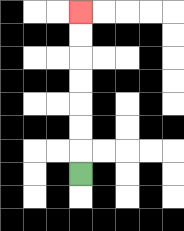{'start': '[3, 7]', 'end': '[3, 0]', 'path_directions': 'U,U,U,U,U,U,U', 'path_coordinates': '[[3, 7], [3, 6], [3, 5], [3, 4], [3, 3], [3, 2], [3, 1], [3, 0]]'}